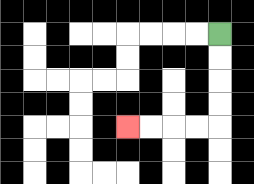{'start': '[9, 1]', 'end': '[5, 5]', 'path_directions': 'D,D,D,D,L,L,L,L', 'path_coordinates': '[[9, 1], [9, 2], [9, 3], [9, 4], [9, 5], [8, 5], [7, 5], [6, 5], [5, 5]]'}